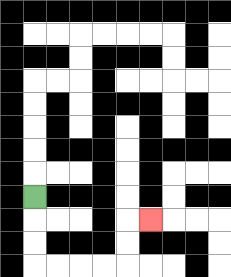{'start': '[1, 8]', 'end': '[6, 9]', 'path_directions': 'D,D,D,R,R,R,R,U,U,R', 'path_coordinates': '[[1, 8], [1, 9], [1, 10], [1, 11], [2, 11], [3, 11], [4, 11], [5, 11], [5, 10], [5, 9], [6, 9]]'}